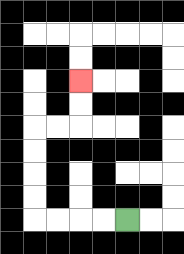{'start': '[5, 9]', 'end': '[3, 3]', 'path_directions': 'L,L,L,L,U,U,U,U,R,R,U,U', 'path_coordinates': '[[5, 9], [4, 9], [3, 9], [2, 9], [1, 9], [1, 8], [1, 7], [1, 6], [1, 5], [2, 5], [3, 5], [3, 4], [3, 3]]'}